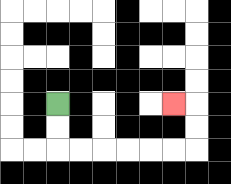{'start': '[2, 4]', 'end': '[7, 4]', 'path_directions': 'D,D,R,R,R,R,R,R,U,U,L', 'path_coordinates': '[[2, 4], [2, 5], [2, 6], [3, 6], [4, 6], [5, 6], [6, 6], [7, 6], [8, 6], [8, 5], [8, 4], [7, 4]]'}